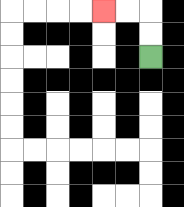{'start': '[6, 2]', 'end': '[4, 0]', 'path_directions': 'U,U,L,L', 'path_coordinates': '[[6, 2], [6, 1], [6, 0], [5, 0], [4, 0]]'}